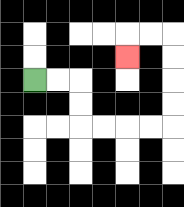{'start': '[1, 3]', 'end': '[5, 2]', 'path_directions': 'R,R,D,D,R,R,R,R,U,U,U,U,L,L,D', 'path_coordinates': '[[1, 3], [2, 3], [3, 3], [3, 4], [3, 5], [4, 5], [5, 5], [6, 5], [7, 5], [7, 4], [7, 3], [7, 2], [7, 1], [6, 1], [5, 1], [5, 2]]'}